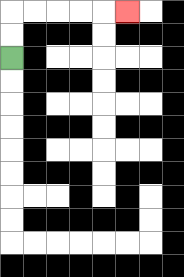{'start': '[0, 2]', 'end': '[5, 0]', 'path_directions': 'U,U,R,R,R,R,R', 'path_coordinates': '[[0, 2], [0, 1], [0, 0], [1, 0], [2, 0], [3, 0], [4, 0], [5, 0]]'}